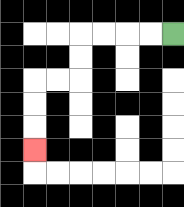{'start': '[7, 1]', 'end': '[1, 6]', 'path_directions': 'L,L,L,L,D,D,L,L,D,D,D', 'path_coordinates': '[[7, 1], [6, 1], [5, 1], [4, 1], [3, 1], [3, 2], [3, 3], [2, 3], [1, 3], [1, 4], [1, 5], [1, 6]]'}